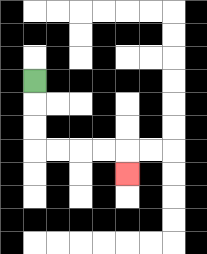{'start': '[1, 3]', 'end': '[5, 7]', 'path_directions': 'D,D,D,R,R,R,R,D', 'path_coordinates': '[[1, 3], [1, 4], [1, 5], [1, 6], [2, 6], [3, 6], [4, 6], [5, 6], [5, 7]]'}